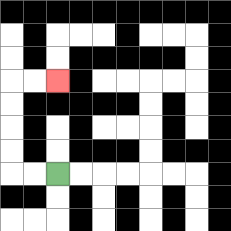{'start': '[2, 7]', 'end': '[2, 3]', 'path_directions': 'L,L,U,U,U,U,R,R', 'path_coordinates': '[[2, 7], [1, 7], [0, 7], [0, 6], [0, 5], [0, 4], [0, 3], [1, 3], [2, 3]]'}